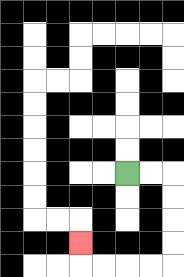{'start': '[5, 7]', 'end': '[3, 10]', 'path_directions': 'R,R,D,D,D,D,L,L,L,L,U', 'path_coordinates': '[[5, 7], [6, 7], [7, 7], [7, 8], [7, 9], [7, 10], [7, 11], [6, 11], [5, 11], [4, 11], [3, 11], [3, 10]]'}